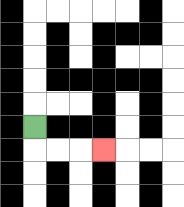{'start': '[1, 5]', 'end': '[4, 6]', 'path_directions': 'D,R,R,R', 'path_coordinates': '[[1, 5], [1, 6], [2, 6], [3, 6], [4, 6]]'}